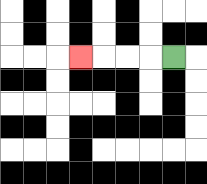{'start': '[7, 2]', 'end': '[3, 2]', 'path_directions': 'L,L,L,L', 'path_coordinates': '[[7, 2], [6, 2], [5, 2], [4, 2], [3, 2]]'}